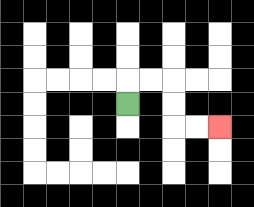{'start': '[5, 4]', 'end': '[9, 5]', 'path_directions': 'U,R,R,D,D,R,R', 'path_coordinates': '[[5, 4], [5, 3], [6, 3], [7, 3], [7, 4], [7, 5], [8, 5], [9, 5]]'}